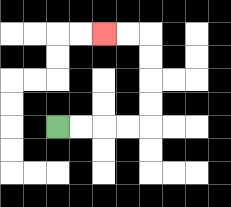{'start': '[2, 5]', 'end': '[4, 1]', 'path_directions': 'R,R,R,R,U,U,U,U,L,L', 'path_coordinates': '[[2, 5], [3, 5], [4, 5], [5, 5], [6, 5], [6, 4], [6, 3], [6, 2], [6, 1], [5, 1], [4, 1]]'}